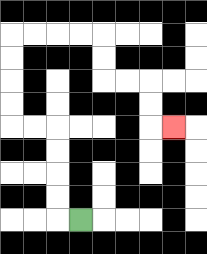{'start': '[3, 9]', 'end': '[7, 5]', 'path_directions': 'L,U,U,U,U,L,L,U,U,U,U,R,R,R,R,D,D,R,R,D,D,R', 'path_coordinates': '[[3, 9], [2, 9], [2, 8], [2, 7], [2, 6], [2, 5], [1, 5], [0, 5], [0, 4], [0, 3], [0, 2], [0, 1], [1, 1], [2, 1], [3, 1], [4, 1], [4, 2], [4, 3], [5, 3], [6, 3], [6, 4], [6, 5], [7, 5]]'}